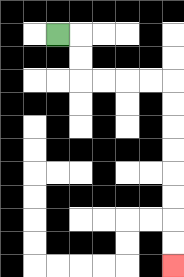{'start': '[2, 1]', 'end': '[7, 11]', 'path_directions': 'R,D,D,R,R,R,R,D,D,D,D,D,D,D,D', 'path_coordinates': '[[2, 1], [3, 1], [3, 2], [3, 3], [4, 3], [5, 3], [6, 3], [7, 3], [7, 4], [7, 5], [7, 6], [7, 7], [7, 8], [7, 9], [7, 10], [7, 11]]'}